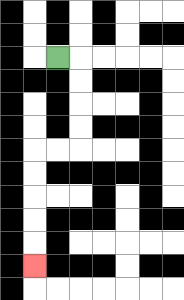{'start': '[2, 2]', 'end': '[1, 11]', 'path_directions': 'R,D,D,D,D,L,L,D,D,D,D,D', 'path_coordinates': '[[2, 2], [3, 2], [3, 3], [3, 4], [3, 5], [3, 6], [2, 6], [1, 6], [1, 7], [1, 8], [1, 9], [1, 10], [1, 11]]'}